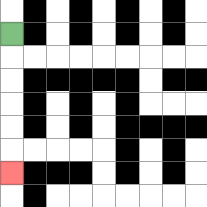{'start': '[0, 1]', 'end': '[0, 7]', 'path_directions': 'D,D,D,D,D,D', 'path_coordinates': '[[0, 1], [0, 2], [0, 3], [0, 4], [0, 5], [0, 6], [0, 7]]'}